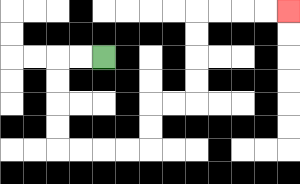{'start': '[4, 2]', 'end': '[12, 0]', 'path_directions': 'L,L,D,D,D,D,R,R,R,R,U,U,R,R,U,U,U,U,R,R,R,R', 'path_coordinates': '[[4, 2], [3, 2], [2, 2], [2, 3], [2, 4], [2, 5], [2, 6], [3, 6], [4, 6], [5, 6], [6, 6], [6, 5], [6, 4], [7, 4], [8, 4], [8, 3], [8, 2], [8, 1], [8, 0], [9, 0], [10, 0], [11, 0], [12, 0]]'}